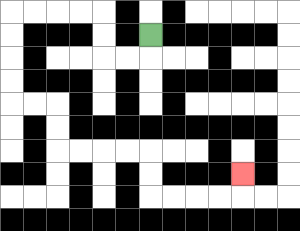{'start': '[6, 1]', 'end': '[10, 7]', 'path_directions': 'D,L,L,U,U,L,L,L,L,D,D,D,D,R,R,D,D,R,R,R,R,D,D,R,R,R,R,U', 'path_coordinates': '[[6, 1], [6, 2], [5, 2], [4, 2], [4, 1], [4, 0], [3, 0], [2, 0], [1, 0], [0, 0], [0, 1], [0, 2], [0, 3], [0, 4], [1, 4], [2, 4], [2, 5], [2, 6], [3, 6], [4, 6], [5, 6], [6, 6], [6, 7], [6, 8], [7, 8], [8, 8], [9, 8], [10, 8], [10, 7]]'}